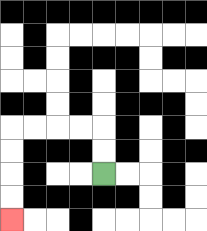{'start': '[4, 7]', 'end': '[0, 9]', 'path_directions': 'U,U,L,L,L,L,D,D,D,D', 'path_coordinates': '[[4, 7], [4, 6], [4, 5], [3, 5], [2, 5], [1, 5], [0, 5], [0, 6], [0, 7], [0, 8], [0, 9]]'}